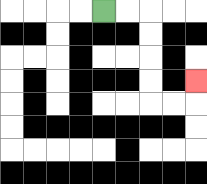{'start': '[4, 0]', 'end': '[8, 3]', 'path_directions': 'R,R,D,D,D,D,R,R,U', 'path_coordinates': '[[4, 0], [5, 0], [6, 0], [6, 1], [6, 2], [6, 3], [6, 4], [7, 4], [8, 4], [8, 3]]'}